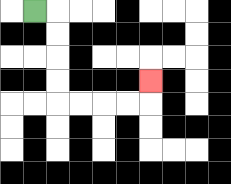{'start': '[1, 0]', 'end': '[6, 3]', 'path_directions': 'R,D,D,D,D,R,R,R,R,U', 'path_coordinates': '[[1, 0], [2, 0], [2, 1], [2, 2], [2, 3], [2, 4], [3, 4], [4, 4], [5, 4], [6, 4], [6, 3]]'}